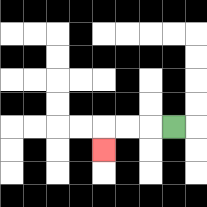{'start': '[7, 5]', 'end': '[4, 6]', 'path_directions': 'L,L,L,D', 'path_coordinates': '[[7, 5], [6, 5], [5, 5], [4, 5], [4, 6]]'}